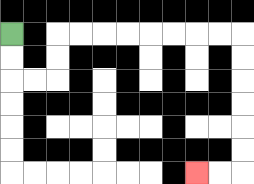{'start': '[0, 1]', 'end': '[8, 7]', 'path_directions': 'D,D,R,R,U,U,R,R,R,R,R,R,R,R,D,D,D,D,D,D,L,L', 'path_coordinates': '[[0, 1], [0, 2], [0, 3], [1, 3], [2, 3], [2, 2], [2, 1], [3, 1], [4, 1], [5, 1], [6, 1], [7, 1], [8, 1], [9, 1], [10, 1], [10, 2], [10, 3], [10, 4], [10, 5], [10, 6], [10, 7], [9, 7], [8, 7]]'}